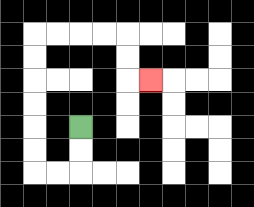{'start': '[3, 5]', 'end': '[6, 3]', 'path_directions': 'D,D,L,L,U,U,U,U,U,U,R,R,R,R,D,D,R', 'path_coordinates': '[[3, 5], [3, 6], [3, 7], [2, 7], [1, 7], [1, 6], [1, 5], [1, 4], [1, 3], [1, 2], [1, 1], [2, 1], [3, 1], [4, 1], [5, 1], [5, 2], [5, 3], [6, 3]]'}